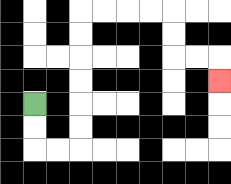{'start': '[1, 4]', 'end': '[9, 3]', 'path_directions': 'D,D,R,R,U,U,U,U,U,U,R,R,R,R,D,D,R,R,D', 'path_coordinates': '[[1, 4], [1, 5], [1, 6], [2, 6], [3, 6], [3, 5], [3, 4], [3, 3], [3, 2], [3, 1], [3, 0], [4, 0], [5, 0], [6, 0], [7, 0], [7, 1], [7, 2], [8, 2], [9, 2], [9, 3]]'}